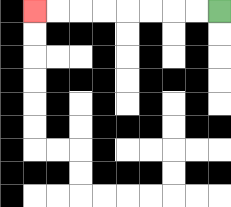{'start': '[9, 0]', 'end': '[1, 0]', 'path_directions': 'L,L,L,L,L,L,L,L', 'path_coordinates': '[[9, 0], [8, 0], [7, 0], [6, 0], [5, 0], [4, 0], [3, 0], [2, 0], [1, 0]]'}